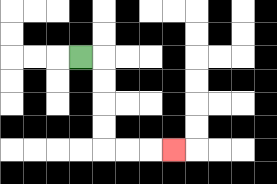{'start': '[3, 2]', 'end': '[7, 6]', 'path_directions': 'R,D,D,D,D,R,R,R', 'path_coordinates': '[[3, 2], [4, 2], [4, 3], [4, 4], [4, 5], [4, 6], [5, 6], [6, 6], [7, 6]]'}